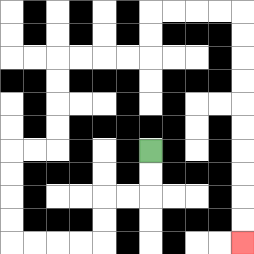{'start': '[6, 6]', 'end': '[10, 10]', 'path_directions': 'D,D,L,L,D,D,L,L,L,L,U,U,U,U,R,R,U,U,U,U,R,R,R,R,U,U,R,R,R,R,D,D,D,D,D,D,D,D,D,D', 'path_coordinates': '[[6, 6], [6, 7], [6, 8], [5, 8], [4, 8], [4, 9], [4, 10], [3, 10], [2, 10], [1, 10], [0, 10], [0, 9], [0, 8], [0, 7], [0, 6], [1, 6], [2, 6], [2, 5], [2, 4], [2, 3], [2, 2], [3, 2], [4, 2], [5, 2], [6, 2], [6, 1], [6, 0], [7, 0], [8, 0], [9, 0], [10, 0], [10, 1], [10, 2], [10, 3], [10, 4], [10, 5], [10, 6], [10, 7], [10, 8], [10, 9], [10, 10]]'}